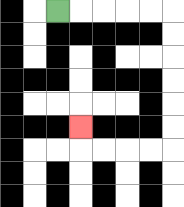{'start': '[2, 0]', 'end': '[3, 5]', 'path_directions': 'R,R,R,R,R,D,D,D,D,D,D,L,L,L,L,U', 'path_coordinates': '[[2, 0], [3, 0], [4, 0], [5, 0], [6, 0], [7, 0], [7, 1], [7, 2], [7, 3], [7, 4], [7, 5], [7, 6], [6, 6], [5, 6], [4, 6], [3, 6], [3, 5]]'}